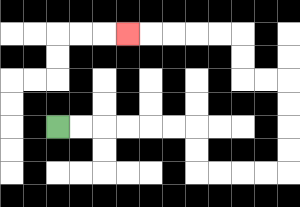{'start': '[2, 5]', 'end': '[5, 1]', 'path_directions': 'R,R,R,R,R,R,D,D,R,R,R,R,U,U,U,U,L,L,U,U,L,L,L,L,L', 'path_coordinates': '[[2, 5], [3, 5], [4, 5], [5, 5], [6, 5], [7, 5], [8, 5], [8, 6], [8, 7], [9, 7], [10, 7], [11, 7], [12, 7], [12, 6], [12, 5], [12, 4], [12, 3], [11, 3], [10, 3], [10, 2], [10, 1], [9, 1], [8, 1], [7, 1], [6, 1], [5, 1]]'}